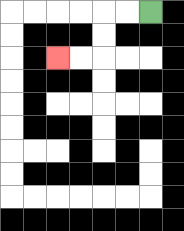{'start': '[6, 0]', 'end': '[2, 2]', 'path_directions': 'L,L,D,D,L,L', 'path_coordinates': '[[6, 0], [5, 0], [4, 0], [4, 1], [4, 2], [3, 2], [2, 2]]'}